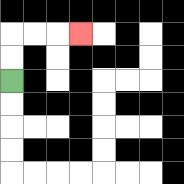{'start': '[0, 3]', 'end': '[3, 1]', 'path_directions': 'U,U,R,R,R', 'path_coordinates': '[[0, 3], [0, 2], [0, 1], [1, 1], [2, 1], [3, 1]]'}